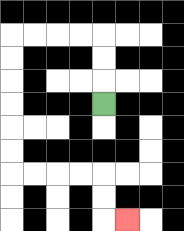{'start': '[4, 4]', 'end': '[5, 9]', 'path_directions': 'U,U,U,L,L,L,L,D,D,D,D,D,D,R,R,R,R,D,D,R', 'path_coordinates': '[[4, 4], [4, 3], [4, 2], [4, 1], [3, 1], [2, 1], [1, 1], [0, 1], [0, 2], [0, 3], [0, 4], [0, 5], [0, 6], [0, 7], [1, 7], [2, 7], [3, 7], [4, 7], [4, 8], [4, 9], [5, 9]]'}